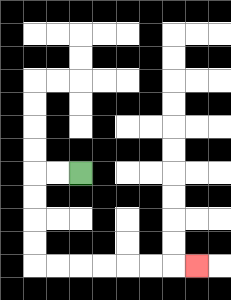{'start': '[3, 7]', 'end': '[8, 11]', 'path_directions': 'L,L,D,D,D,D,R,R,R,R,R,R,R', 'path_coordinates': '[[3, 7], [2, 7], [1, 7], [1, 8], [1, 9], [1, 10], [1, 11], [2, 11], [3, 11], [4, 11], [5, 11], [6, 11], [7, 11], [8, 11]]'}